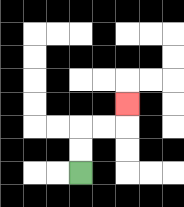{'start': '[3, 7]', 'end': '[5, 4]', 'path_directions': 'U,U,R,R,U', 'path_coordinates': '[[3, 7], [3, 6], [3, 5], [4, 5], [5, 5], [5, 4]]'}